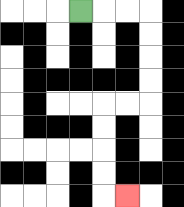{'start': '[3, 0]', 'end': '[5, 8]', 'path_directions': 'R,R,R,D,D,D,D,L,L,D,D,D,D,R', 'path_coordinates': '[[3, 0], [4, 0], [5, 0], [6, 0], [6, 1], [6, 2], [6, 3], [6, 4], [5, 4], [4, 4], [4, 5], [4, 6], [4, 7], [4, 8], [5, 8]]'}